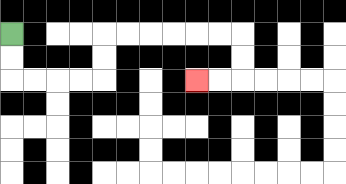{'start': '[0, 1]', 'end': '[8, 3]', 'path_directions': 'D,D,R,R,R,R,U,U,R,R,R,R,R,R,D,D,L,L', 'path_coordinates': '[[0, 1], [0, 2], [0, 3], [1, 3], [2, 3], [3, 3], [4, 3], [4, 2], [4, 1], [5, 1], [6, 1], [7, 1], [8, 1], [9, 1], [10, 1], [10, 2], [10, 3], [9, 3], [8, 3]]'}